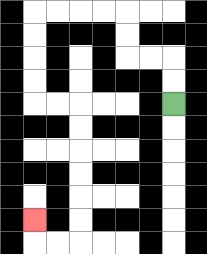{'start': '[7, 4]', 'end': '[1, 9]', 'path_directions': 'U,U,L,L,U,U,L,L,L,L,D,D,D,D,R,R,D,D,D,D,D,D,L,L,U', 'path_coordinates': '[[7, 4], [7, 3], [7, 2], [6, 2], [5, 2], [5, 1], [5, 0], [4, 0], [3, 0], [2, 0], [1, 0], [1, 1], [1, 2], [1, 3], [1, 4], [2, 4], [3, 4], [3, 5], [3, 6], [3, 7], [3, 8], [3, 9], [3, 10], [2, 10], [1, 10], [1, 9]]'}